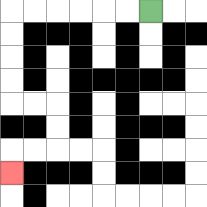{'start': '[6, 0]', 'end': '[0, 7]', 'path_directions': 'L,L,L,L,L,L,D,D,D,D,R,R,D,D,L,L,D', 'path_coordinates': '[[6, 0], [5, 0], [4, 0], [3, 0], [2, 0], [1, 0], [0, 0], [0, 1], [0, 2], [0, 3], [0, 4], [1, 4], [2, 4], [2, 5], [2, 6], [1, 6], [0, 6], [0, 7]]'}